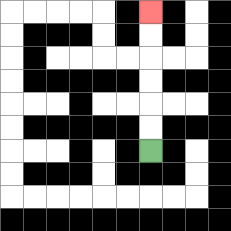{'start': '[6, 6]', 'end': '[6, 0]', 'path_directions': 'U,U,U,U,U,U', 'path_coordinates': '[[6, 6], [6, 5], [6, 4], [6, 3], [6, 2], [6, 1], [6, 0]]'}